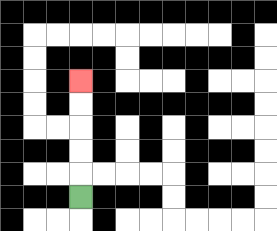{'start': '[3, 8]', 'end': '[3, 3]', 'path_directions': 'U,U,U,U,U', 'path_coordinates': '[[3, 8], [3, 7], [3, 6], [3, 5], [3, 4], [3, 3]]'}